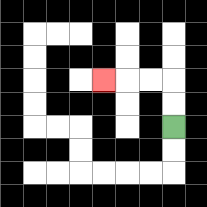{'start': '[7, 5]', 'end': '[4, 3]', 'path_directions': 'U,U,L,L,L', 'path_coordinates': '[[7, 5], [7, 4], [7, 3], [6, 3], [5, 3], [4, 3]]'}